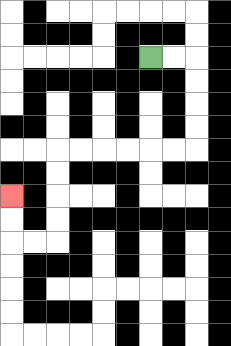{'start': '[6, 2]', 'end': '[0, 8]', 'path_directions': 'R,R,D,D,D,D,L,L,L,L,L,L,D,D,D,D,L,L,U,U', 'path_coordinates': '[[6, 2], [7, 2], [8, 2], [8, 3], [8, 4], [8, 5], [8, 6], [7, 6], [6, 6], [5, 6], [4, 6], [3, 6], [2, 6], [2, 7], [2, 8], [2, 9], [2, 10], [1, 10], [0, 10], [0, 9], [0, 8]]'}